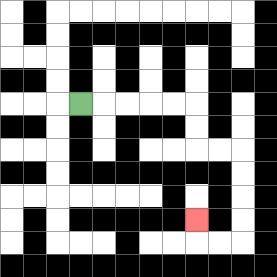{'start': '[3, 4]', 'end': '[8, 9]', 'path_directions': 'R,R,R,R,R,D,D,R,R,D,D,D,D,L,L,U', 'path_coordinates': '[[3, 4], [4, 4], [5, 4], [6, 4], [7, 4], [8, 4], [8, 5], [8, 6], [9, 6], [10, 6], [10, 7], [10, 8], [10, 9], [10, 10], [9, 10], [8, 10], [8, 9]]'}